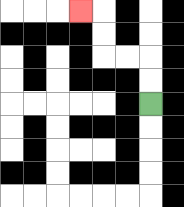{'start': '[6, 4]', 'end': '[3, 0]', 'path_directions': 'U,U,L,L,U,U,L', 'path_coordinates': '[[6, 4], [6, 3], [6, 2], [5, 2], [4, 2], [4, 1], [4, 0], [3, 0]]'}